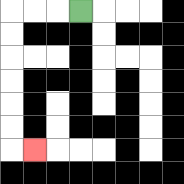{'start': '[3, 0]', 'end': '[1, 6]', 'path_directions': 'L,L,L,D,D,D,D,D,D,R', 'path_coordinates': '[[3, 0], [2, 0], [1, 0], [0, 0], [0, 1], [0, 2], [0, 3], [0, 4], [0, 5], [0, 6], [1, 6]]'}